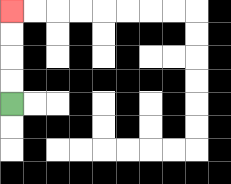{'start': '[0, 4]', 'end': '[0, 0]', 'path_directions': 'U,U,U,U', 'path_coordinates': '[[0, 4], [0, 3], [0, 2], [0, 1], [0, 0]]'}